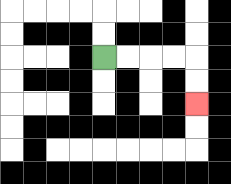{'start': '[4, 2]', 'end': '[8, 4]', 'path_directions': 'R,R,R,R,D,D', 'path_coordinates': '[[4, 2], [5, 2], [6, 2], [7, 2], [8, 2], [8, 3], [8, 4]]'}